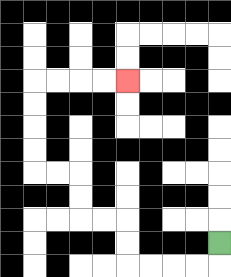{'start': '[9, 10]', 'end': '[5, 3]', 'path_directions': 'D,L,L,L,L,U,U,L,L,U,U,L,L,U,U,U,U,R,R,R,R', 'path_coordinates': '[[9, 10], [9, 11], [8, 11], [7, 11], [6, 11], [5, 11], [5, 10], [5, 9], [4, 9], [3, 9], [3, 8], [3, 7], [2, 7], [1, 7], [1, 6], [1, 5], [1, 4], [1, 3], [2, 3], [3, 3], [4, 3], [5, 3]]'}